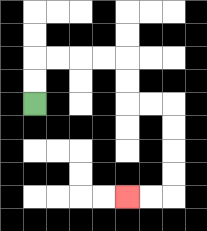{'start': '[1, 4]', 'end': '[5, 8]', 'path_directions': 'U,U,R,R,R,R,D,D,R,R,D,D,D,D,L,L', 'path_coordinates': '[[1, 4], [1, 3], [1, 2], [2, 2], [3, 2], [4, 2], [5, 2], [5, 3], [5, 4], [6, 4], [7, 4], [7, 5], [7, 6], [7, 7], [7, 8], [6, 8], [5, 8]]'}